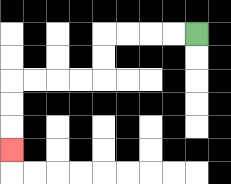{'start': '[8, 1]', 'end': '[0, 6]', 'path_directions': 'L,L,L,L,D,D,L,L,L,L,D,D,D', 'path_coordinates': '[[8, 1], [7, 1], [6, 1], [5, 1], [4, 1], [4, 2], [4, 3], [3, 3], [2, 3], [1, 3], [0, 3], [0, 4], [0, 5], [0, 6]]'}